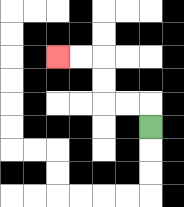{'start': '[6, 5]', 'end': '[2, 2]', 'path_directions': 'U,L,L,U,U,L,L', 'path_coordinates': '[[6, 5], [6, 4], [5, 4], [4, 4], [4, 3], [4, 2], [3, 2], [2, 2]]'}